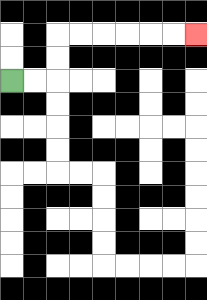{'start': '[0, 3]', 'end': '[8, 1]', 'path_directions': 'R,R,U,U,R,R,R,R,R,R', 'path_coordinates': '[[0, 3], [1, 3], [2, 3], [2, 2], [2, 1], [3, 1], [4, 1], [5, 1], [6, 1], [7, 1], [8, 1]]'}